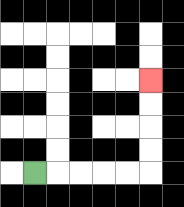{'start': '[1, 7]', 'end': '[6, 3]', 'path_directions': 'R,R,R,R,R,U,U,U,U', 'path_coordinates': '[[1, 7], [2, 7], [3, 7], [4, 7], [5, 7], [6, 7], [6, 6], [6, 5], [6, 4], [6, 3]]'}